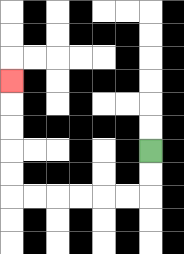{'start': '[6, 6]', 'end': '[0, 3]', 'path_directions': 'D,D,L,L,L,L,L,L,U,U,U,U,U', 'path_coordinates': '[[6, 6], [6, 7], [6, 8], [5, 8], [4, 8], [3, 8], [2, 8], [1, 8], [0, 8], [0, 7], [0, 6], [0, 5], [0, 4], [0, 3]]'}